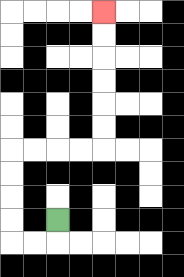{'start': '[2, 9]', 'end': '[4, 0]', 'path_directions': 'D,L,L,U,U,U,U,R,R,R,R,U,U,U,U,U,U', 'path_coordinates': '[[2, 9], [2, 10], [1, 10], [0, 10], [0, 9], [0, 8], [0, 7], [0, 6], [1, 6], [2, 6], [3, 6], [4, 6], [4, 5], [4, 4], [4, 3], [4, 2], [4, 1], [4, 0]]'}